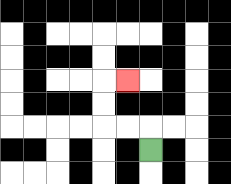{'start': '[6, 6]', 'end': '[5, 3]', 'path_directions': 'U,L,L,U,U,R', 'path_coordinates': '[[6, 6], [6, 5], [5, 5], [4, 5], [4, 4], [4, 3], [5, 3]]'}